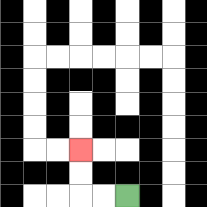{'start': '[5, 8]', 'end': '[3, 6]', 'path_directions': 'L,L,U,U', 'path_coordinates': '[[5, 8], [4, 8], [3, 8], [3, 7], [3, 6]]'}